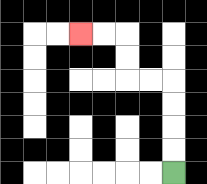{'start': '[7, 7]', 'end': '[3, 1]', 'path_directions': 'U,U,U,U,L,L,U,U,L,L', 'path_coordinates': '[[7, 7], [7, 6], [7, 5], [7, 4], [7, 3], [6, 3], [5, 3], [5, 2], [5, 1], [4, 1], [3, 1]]'}